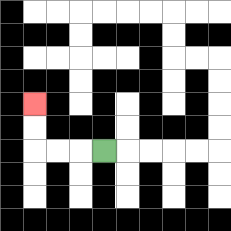{'start': '[4, 6]', 'end': '[1, 4]', 'path_directions': 'L,L,L,U,U', 'path_coordinates': '[[4, 6], [3, 6], [2, 6], [1, 6], [1, 5], [1, 4]]'}